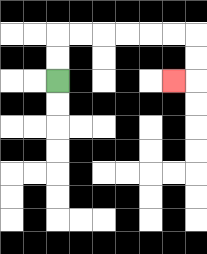{'start': '[2, 3]', 'end': '[7, 3]', 'path_directions': 'U,U,R,R,R,R,R,R,D,D,L', 'path_coordinates': '[[2, 3], [2, 2], [2, 1], [3, 1], [4, 1], [5, 1], [6, 1], [7, 1], [8, 1], [8, 2], [8, 3], [7, 3]]'}